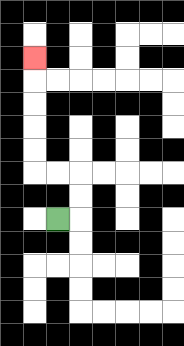{'start': '[2, 9]', 'end': '[1, 2]', 'path_directions': 'R,U,U,L,L,U,U,U,U,U', 'path_coordinates': '[[2, 9], [3, 9], [3, 8], [3, 7], [2, 7], [1, 7], [1, 6], [1, 5], [1, 4], [1, 3], [1, 2]]'}